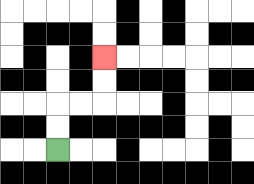{'start': '[2, 6]', 'end': '[4, 2]', 'path_directions': 'U,U,R,R,U,U', 'path_coordinates': '[[2, 6], [2, 5], [2, 4], [3, 4], [4, 4], [4, 3], [4, 2]]'}